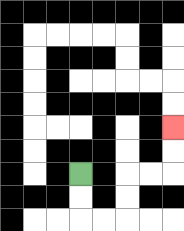{'start': '[3, 7]', 'end': '[7, 5]', 'path_directions': 'D,D,R,R,U,U,R,R,U,U', 'path_coordinates': '[[3, 7], [3, 8], [3, 9], [4, 9], [5, 9], [5, 8], [5, 7], [6, 7], [7, 7], [7, 6], [7, 5]]'}